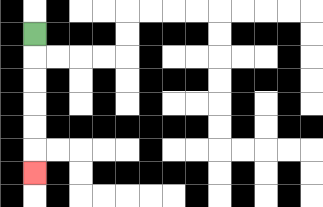{'start': '[1, 1]', 'end': '[1, 7]', 'path_directions': 'D,D,D,D,D,D', 'path_coordinates': '[[1, 1], [1, 2], [1, 3], [1, 4], [1, 5], [1, 6], [1, 7]]'}